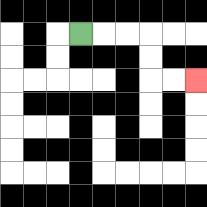{'start': '[3, 1]', 'end': '[8, 3]', 'path_directions': 'R,R,R,D,D,R,R', 'path_coordinates': '[[3, 1], [4, 1], [5, 1], [6, 1], [6, 2], [6, 3], [7, 3], [8, 3]]'}